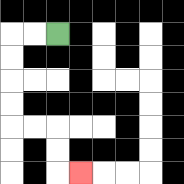{'start': '[2, 1]', 'end': '[3, 7]', 'path_directions': 'L,L,D,D,D,D,R,R,D,D,R', 'path_coordinates': '[[2, 1], [1, 1], [0, 1], [0, 2], [0, 3], [0, 4], [0, 5], [1, 5], [2, 5], [2, 6], [2, 7], [3, 7]]'}